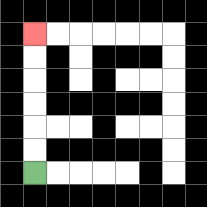{'start': '[1, 7]', 'end': '[1, 1]', 'path_directions': 'U,U,U,U,U,U', 'path_coordinates': '[[1, 7], [1, 6], [1, 5], [1, 4], [1, 3], [1, 2], [1, 1]]'}